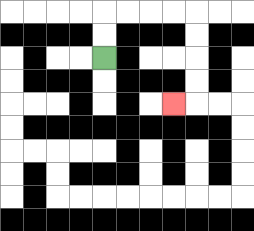{'start': '[4, 2]', 'end': '[7, 4]', 'path_directions': 'U,U,R,R,R,R,D,D,D,D,L', 'path_coordinates': '[[4, 2], [4, 1], [4, 0], [5, 0], [6, 0], [7, 0], [8, 0], [8, 1], [8, 2], [8, 3], [8, 4], [7, 4]]'}